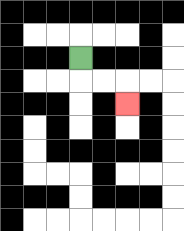{'start': '[3, 2]', 'end': '[5, 4]', 'path_directions': 'D,R,R,D', 'path_coordinates': '[[3, 2], [3, 3], [4, 3], [5, 3], [5, 4]]'}